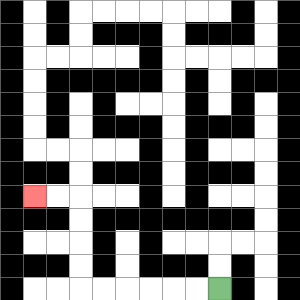{'start': '[9, 12]', 'end': '[1, 8]', 'path_directions': 'L,L,L,L,L,L,U,U,U,U,L,L', 'path_coordinates': '[[9, 12], [8, 12], [7, 12], [6, 12], [5, 12], [4, 12], [3, 12], [3, 11], [3, 10], [3, 9], [3, 8], [2, 8], [1, 8]]'}